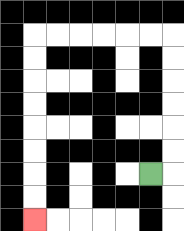{'start': '[6, 7]', 'end': '[1, 9]', 'path_directions': 'R,U,U,U,U,U,U,L,L,L,L,L,L,D,D,D,D,D,D,D,D', 'path_coordinates': '[[6, 7], [7, 7], [7, 6], [7, 5], [7, 4], [7, 3], [7, 2], [7, 1], [6, 1], [5, 1], [4, 1], [3, 1], [2, 1], [1, 1], [1, 2], [1, 3], [1, 4], [1, 5], [1, 6], [1, 7], [1, 8], [1, 9]]'}